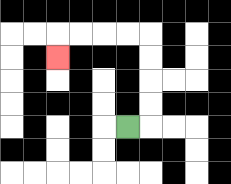{'start': '[5, 5]', 'end': '[2, 2]', 'path_directions': 'R,U,U,U,U,L,L,L,L,D', 'path_coordinates': '[[5, 5], [6, 5], [6, 4], [6, 3], [6, 2], [6, 1], [5, 1], [4, 1], [3, 1], [2, 1], [2, 2]]'}